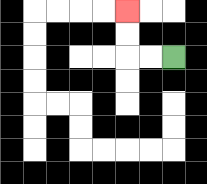{'start': '[7, 2]', 'end': '[5, 0]', 'path_directions': 'L,L,U,U', 'path_coordinates': '[[7, 2], [6, 2], [5, 2], [5, 1], [5, 0]]'}